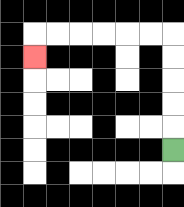{'start': '[7, 6]', 'end': '[1, 2]', 'path_directions': 'U,U,U,U,U,L,L,L,L,L,L,D', 'path_coordinates': '[[7, 6], [7, 5], [7, 4], [7, 3], [7, 2], [7, 1], [6, 1], [5, 1], [4, 1], [3, 1], [2, 1], [1, 1], [1, 2]]'}